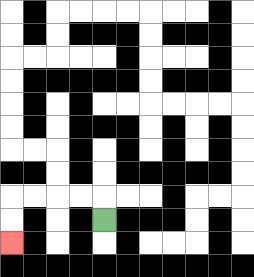{'start': '[4, 9]', 'end': '[0, 10]', 'path_directions': 'U,L,L,L,L,D,D', 'path_coordinates': '[[4, 9], [4, 8], [3, 8], [2, 8], [1, 8], [0, 8], [0, 9], [0, 10]]'}